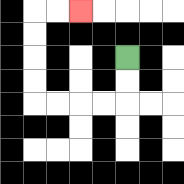{'start': '[5, 2]', 'end': '[3, 0]', 'path_directions': 'D,D,L,L,L,L,U,U,U,U,R,R', 'path_coordinates': '[[5, 2], [5, 3], [5, 4], [4, 4], [3, 4], [2, 4], [1, 4], [1, 3], [1, 2], [1, 1], [1, 0], [2, 0], [3, 0]]'}